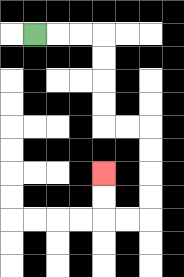{'start': '[1, 1]', 'end': '[4, 7]', 'path_directions': 'R,R,R,D,D,D,D,R,R,D,D,D,D,L,L,U,U', 'path_coordinates': '[[1, 1], [2, 1], [3, 1], [4, 1], [4, 2], [4, 3], [4, 4], [4, 5], [5, 5], [6, 5], [6, 6], [6, 7], [6, 8], [6, 9], [5, 9], [4, 9], [4, 8], [4, 7]]'}